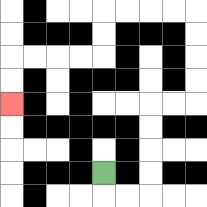{'start': '[4, 7]', 'end': '[0, 4]', 'path_directions': 'D,R,R,U,U,U,U,R,R,U,U,U,U,L,L,L,L,D,D,L,L,L,L,D,D', 'path_coordinates': '[[4, 7], [4, 8], [5, 8], [6, 8], [6, 7], [6, 6], [6, 5], [6, 4], [7, 4], [8, 4], [8, 3], [8, 2], [8, 1], [8, 0], [7, 0], [6, 0], [5, 0], [4, 0], [4, 1], [4, 2], [3, 2], [2, 2], [1, 2], [0, 2], [0, 3], [0, 4]]'}